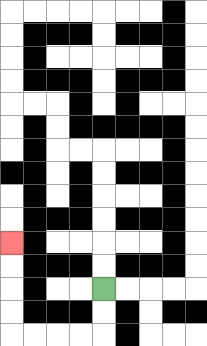{'start': '[4, 12]', 'end': '[0, 10]', 'path_directions': 'D,D,L,L,L,L,U,U,U,U', 'path_coordinates': '[[4, 12], [4, 13], [4, 14], [3, 14], [2, 14], [1, 14], [0, 14], [0, 13], [0, 12], [0, 11], [0, 10]]'}